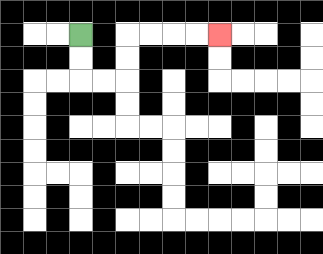{'start': '[3, 1]', 'end': '[9, 1]', 'path_directions': 'D,D,R,R,U,U,R,R,R,R', 'path_coordinates': '[[3, 1], [3, 2], [3, 3], [4, 3], [5, 3], [5, 2], [5, 1], [6, 1], [7, 1], [8, 1], [9, 1]]'}